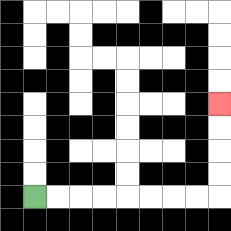{'start': '[1, 8]', 'end': '[9, 4]', 'path_directions': 'R,R,R,R,R,R,R,R,U,U,U,U', 'path_coordinates': '[[1, 8], [2, 8], [3, 8], [4, 8], [5, 8], [6, 8], [7, 8], [8, 8], [9, 8], [9, 7], [9, 6], [9, 5], [9, 4]]'}